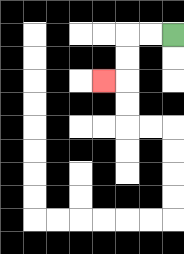{'start': '[7, 1]', 'end': '[4, 3]', 'path_directions': 'L,L,D,D,L', 'path_coordinates': '[[7, 1], [6, 1], [5, 1], [5, 2], [5, 3], [4, 3]]'}